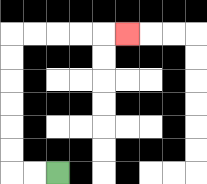{'start': '[2, 7]', 'end': '[5, 1]', 'path_directions': 'L,L,U,U,U,U,U,U,R,R,R,R,R', 'path_coordinates': '[[2, 7], [1, 7], [0, 7], [0, 6], [0, 5], [0, 4], [0, 3], [0, 2], [0, 1], [1, 1], [2, 1], [3, 1], [4, 1], [5, 1]]'}